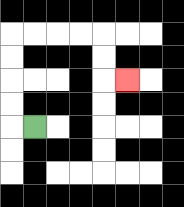{'start': '[1, 5]', 'end': '[5, 3]', 'path_directions': 'L,U,U,U,U,R,R,R,R,D,D,R', 'path_coordinates': '[[1, 5], [0, 5], [0, 4], [0, 3], [0, 2], [0, 1], [1, 1], [2, 1], [3, 1], [4, 1], [4, 2], [4, 3], [5, 3]]'}